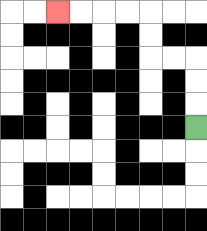{'start': '[8, 5]', 'end': '[2, 0]', 'path_directions': 'U,U,U,L,L,U,U,L,L,L,L', 'path_coordinates': '[[8, 5], [8, 4], [8, 3], [8, 2], [7, 2], [6, 2], [6, 1], [6, 0], [5, 0], [4, 0], [3, 0], [2, 0]]'}